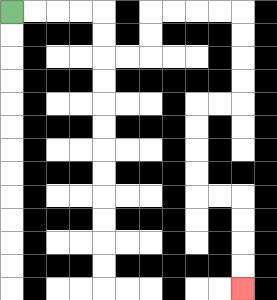{'start': '[0, 0]', 'end': '[10, 12]', 'path_directions': 'R,R,R,R,D,D,R,R,U,U,R,R,R,R,D,D,D,D,L,L,D,D,D,D,R,R,D,D,D,D', 'path_coordinates': '[[0, 0], [1, 0], [2, 0], [3, 0], [4, 0], [4, 1], [4, 2], [5, 2], [6, 2], [6, 1], [6, 0], [7, 0], [8, 0], [9, 0], [10, 0], [10, 1], [10, 2], [10, 3], [10, 4], [9, 4], [8, 4], [8, 5], [8, 6], [8, 7], [8, 8], [9, 8], [10, 8], [10, 9], [10, 10], [10, 11], [10, 12]]'}